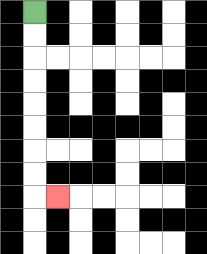{'start': '[1, 0]', 'end': '[2, 8]', 'path_directions': 'D,D,D,D,D,D,D,D,R', 'path_coordinates': '[[1, 0], [1, 1], [1, 2], [1, 3], [1, 4], [1, 5], [1, 6], [1, 7], [1, 8], [2, 8]]'}